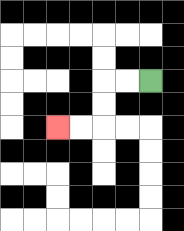{'start': '[6, 3]', 'end': '[2, 5]', 'path_directions': 'L,L,D,D,L,L', 'path_coordinates': '[[6, 3], [5, 3], [4, 3], [4, 4], [4, 5], [3, 5], [2, 5]]'}